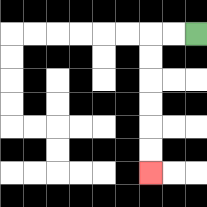{'start': '[8, 1]', 'end': '[6, 7]', 'path_directions': 'L,L,D,D,D,D,D,D', 'path_coordinates': '[[8, 1], [7, 1], [6, 1], [6, 2], [6, 3], [6, 4], [6, 5], [6, 6], [6, 7]]'}